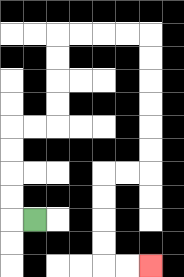{'start': '[1, 9]', 'end': '[6, 11]', 'path_directions': 'L,U,U,U,U,R,R,U,U,U,U,R,R,R,R,D,D,D,D,D,D,L,L,D,D,D,D,R,R', 'path_coordinates': '[[1, 9], [0, 9], [0, 8], [0, 7], [0, 6], [0, 5], [1, 5], [2, 5], [2, 4], [2, 3], [2, 2], [2, 1], [3, 1], [4, 1], [5, 1], [6, 1], [6, 2], [6, 3], [6, 4], [6, 5], [6, 6], [6, 7], [5, 7], [4, 7], [4, 8], [4, 9], [4, 10], [4, 11], [5, 11], [6, 11]]'}